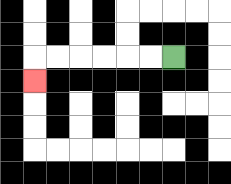{'start': '[7, 2]', 'end': '[1, 3]', 'path_directions': 'L,L,L,L,L,L,D', 'path_coordinates': '[[7, 2], [6, 2], [5, 2], [4, 2], [3, 2], [2, 2], [1, 2], [1, 3]]'}